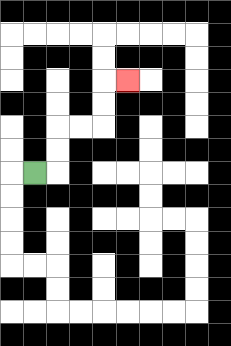{'start': '[1, 7]', 'end': '[5, 3]', 'path_directions': 'R,U,U,R,R,U,U,R', 'path_coordinates': '[[1, 7], [2, 7], [2, 6], [2, 5], [3, 5], [4, 5], [4, 4], [4, 3], [5, 3]]'}